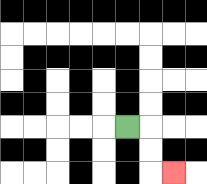{'start': '[5, 5]', 'end': '[7, 7]', 'path_directions': 'R,D,D,R', 'path_coordinates': '[[5, 5], [6, 5], [6, 6], [6, 7], [7, 7]]'}